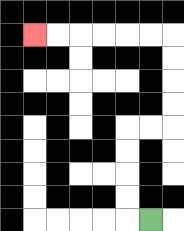{'start': '[6, 9]', 'end': '[1, 1]', 'path_directions': 'L,U,U,U,U,R,R,U,U,U,U,L,L,L,L,L,L', 'path_coordinates': '[[6, 9], [5, 9], [5, 8], [5, 7], [5, 6], [5, 5], [6, 5], [7, 5], [7, 4], [7, 3], [7, 2], [7, 1], [6, 1], [5, 1], [4, 1], [3, 1], [2, 1], [1, 1]]'}